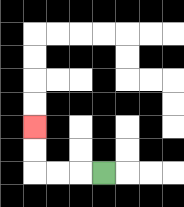{'start': '[4, 7]', 'end': '[1, 5]', 'path_directions': 'L,L,L,U,U', 'path_coordinates': '[[4, 7], [3, 7], [2, 7], [1, 7], [1, 6], [1, 5]]'}